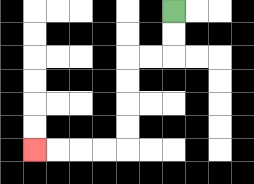{'start': '[7, 0]', 'end': '[1, 6]', 'path_directions': 'D,D,L,L,D,D,D,D,L,L,L,L', 'path_coordinates': '[[7, 0], [7, 1], [7, 2], [6, 2], [5, 2], [5, 3], [5, 4], [5, 5], [5, 6], [4, 6], [3, 6], [2, 6], [1, 6]]'}